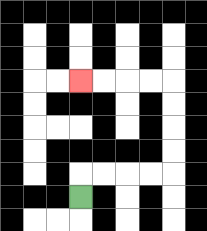{'start': '[3, 8]', 'end': '[3, 3]', 'path_directions': 'U,R,R,R,R,U,U,U,U,L,L,L,L', 'path_coordinates': '[[3, 8], [3, 7], [4, 7], [5, 7], [6, 7], [7, 7], [7, 6], [7, 5], [7, 4], [7, 3], [6, 3], [5, 3], [4, 3], [3, 3]]'}